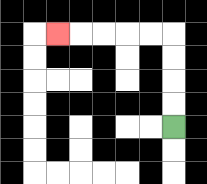{'start': '[7, 5]', 'end': '[2, 1]', 'path_directions': 'U,U,U,U,L,L,L,L,L', 'path_coordinates': '[[7, 5], [7, 4], [7, 3], [7, 2], [7, 1], [6, 1], [5, 1], [4, 1], [3, 1], [2, 1]]'}